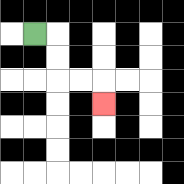{'start': '[1, 1]', 'end': '[4, 4]', 'path_directions': 'R,D,D,R,R,D', 'path_coordinates': '[[1, 1], [2, 1], [2, 2], [2, 3], [3, 3], [4, 3], [4, 4]]'}